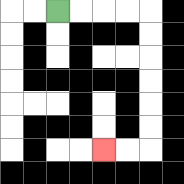{'start': '[2, 0]', 'end': '[4, 6]', 'path_directions': 'R,R,R,R,D,D,D,D,D,D,L,L', 'path_coordinates': '[[2, 0], [3, 0], [4, 0], [5, 0], [6, 0], [6, 1], [6, 2], [6, 3], [6, 4], [6, 5], [6, 6], [5, 6], [4, 6]]'}